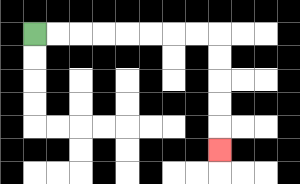{'start': '[1, 1]', 'end': '[9, 6]', 'path_directions': 'R,R,R,R,R,R,R,R,D,D,D,D,D', 'path_coordinates': '[[1, 1], [2, 1], [3, 1], [4, 1], [5, 1], [6, 1], [7, 1], [8, 1], [9, 1], [9, 2], [9, 3], [9, 4], [9, 5], [9, 6]]'}